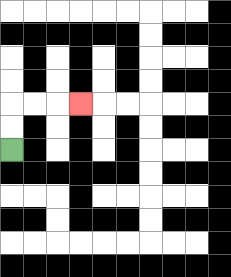{'start': '[0, 6]', 'end': '[3, 4]', 'path_directions': 'U,U,R,R,R', 'path_coordinates': '[[0, 6], [0, 5], [0, 4], [1, 4], [2, 4], [3, 4]]'}